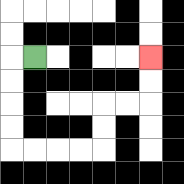{'start': '[1, 2]', 'end': '[6, 2]', 'path_directions': 'L,D,D,D,D,R,R,R,R,U,U,R,R,U,U', 'path_coordinates': '[[1, 2], [0, 2], [0, 3], [0, 4], [0, 5], [0, 6], [1, 6], [2, 6], [3, 6], [4, 6], [4, 5], [4, 4], [5, 4], [6, 4], [6, 3], [6, 2]]'}